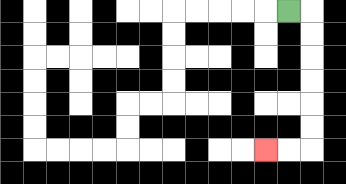{'start': '[12, 0]', 'end': '[11, 6]', 'path_directions': 'R,D,D,D,D,D,D,L,L', 'path_coordinates': '[[12, 0], [13, 0], [13, 1], [13, 2], [13, 3], [13, 4], [13, 5], [13, 6], [12, 6], [11, 6]]'}